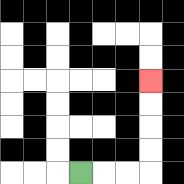{'start': '[3, 7]', 'end': '[6, 3]', 'path_directions': 'R,R,R,U,U,U,U', 'path_coordinates': '[[3, 7], [4, 7], [5, 7], [6, 7], [6, 6], [6, 5], [6, 4], [6, 3]]'}